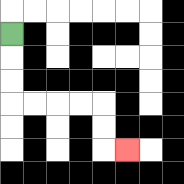{'start': '[0, 1]', 'end': '[5, 6]', 'path_directions': 'D,D,D,R,R,R,R,D,D,R', 'path_coordinates': '[[0, 1], [0, 2], [0, 3], [0, 4], [1, 4], [2, 4], [3, 4], [4, 4], [4, 5], [4, 6], [5, 6]]'}